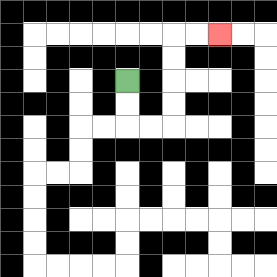{'start': '[5, 3]', 'end': '[9, 1]', 'path_directions': 'D,D,R,R,U,U,U,U,R,R', 'path_coordinates': '[[5, 3], [5, 4], [5, 5], [6, 5], [7, 5], [7, 4], [7, 3], [7, 2], [7, 1], [8, 1], [9, 1]]'}